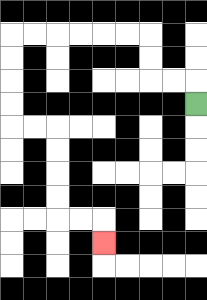{'start': '[8, 4]', 'end': '[4, 10]', 'path_directions': 'U,L,L,U,U,L,L,L,L,L,L,D,D,D,D,R,R,D,D,D,D,R,R,D', 'path_coordinates': '[[8, 4], [8, 3], [7, 3], [6, 3], [6, 2], [6, 1], [5, 1], [4, 1], [3, 1], [2, 1], [1, 1], [0, 1], [0, 2], [0, 3], [0, 4], [0, 5], [1, 5], [2, 5], [2, 6], [2, 7], [2, 8], [2, 9], [3, 9], [4, 9], [4, 10]]'}